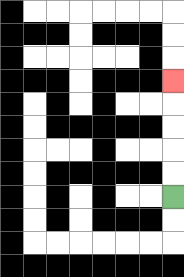{'start': '[7, 8]', 'end': '[7, 3]', 'path_directions': 'U,U,U,U,U', 'path_coordinates': '[[7, 8], [7, 7], [7, 6], [7, 5], [7, 4], [7, 3]]'}